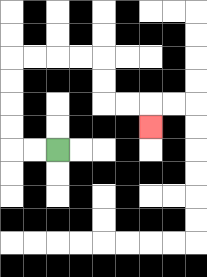{'start': '[2, 6]', 'end': '[6, 5]', 'path_directions': 'L,L,U,U,U,U,R,R,R,R,D,D,R,R,D', 'path_coordinates': '[[2, 6], [1, 6], [0, 6], [0, 5], [0, 4], [0, 3], [0, 2], [1, 2], [2, 2], [3, 2], [4, 2], [4, 3], [4, 4], [5, 4], [6, 4], [6, 5]]'}